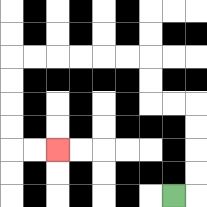{'start': '[7, 8]', 'end': '[2, 6]', 'path_directions': 'R,U,U,U,U,L,L,U,U,L,L,L,L,L,L,D,D,D,D,R,R', 'path_coordinates': '[[7, 8], [8, 8], [8, 7], [8, 6], [8, 5], [8, 4], [7, 4], [6, 4], [6, 3], [6, 2], [5, 2], [4, 2], [3, 2], [2, 2], [1, 2], [0, 2], [0, 3], [0, 4], [0, 5], [0, 6], [1, 6], [2, 6]]'}